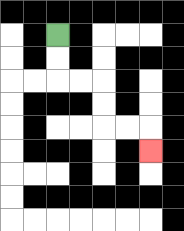{'start': '[2, 1]', 'end': '[6, 6]', 'path_directions': 'D,D,R,R,D,D,R,R,D', 'path_coordinates': '[[2, 1], [2, 2], [2, 3], [3, 3], [4, 3], [4, 4], [4, 5], [5, 5], [6, 5], [6, 6]]'}